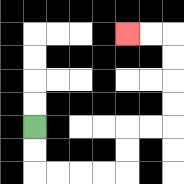{'start': '[1, 5]', 'end': '[5, 1]', 'path_directions': 'D,D,R,R,R,R,U,U,R,R,U,U,U,U,L,L', 'path_coordinates': '[[1, 5], [1, 6], [1, 7], [2, 7], [3, 7], [4, 7], [5, 7], [5, 6], [5, 5], [6, 5], [7, 5], [7, 4], [7, 3], [7, 2], [7, 1], [6, 1], [5, 1]]'}